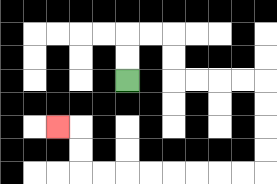{'start': '[5, 3]', 'end': '[2, 5]', 'path_directions': 'U,U,R,R,D,D,R,R,R,R,D,D,D,D,L,L,L,L,L,L,L,L,U,U,L', 'path_coordinates': '[[5, 3], [5, 2], [5, 1], [6, 1], [7, 1], [7, 2], [7, 3], [8, 3], [9, 3], [10, 3], [11, 3], [11, 4], [11, 5], [11, 6], [11, 7], [10, 7], [9, 7], [8, 7], [7, 7], [6, 7], [5, 7], [4, 7], [3, 7], [3, 6], [3, 5], [2, 5]]'}